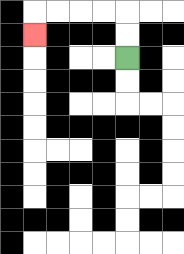{'start': '[5, 2]', 'end': '[1, 1]', 'path_directions': 'U,U,L,L,L,L,D', 'path_coordinates': '[[5, 2], [5, 1], [5, 0], [4, 0], [3, 0], [2, 0], [1, 0], [1, 1]]'}